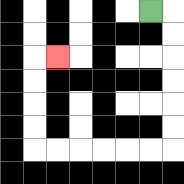{'start': '[6, 0]', 'end': '[2, 2]', 'path_directions': 'R,D,D,D,D,D,D,L,L,L,L,L,L,U,U,U,U,R', 'path_coordinates': '[[6, 0], [7, 0], [7, 1], [7, 2], [7, 3], [7, 4], [7, 5], [7, 6], [6, 6], [5, 6], [4, 6], [3, 6], [2, 6], [1, 6], [1, 5], [1, 4], [1, 3], [1, 2], [2, 2]]'}